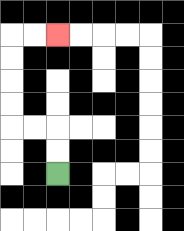{'start': '[2, 7]', 'end': '[2, 1]', 'path_directions': 'U,U,L,L,U,U,U,U,R,R', 'path_coordinates': '[[2, 7], [2, 6], [2, 5], [1, 5], [0, 5], [0, 4], [0, 3], [0, 2], [0, 1], [1, 1], [2, 1]]'}